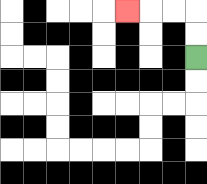{'start': '[8, 2]', 'end': '[5, 0]', 'path_directions': 'U,U,L,L,L', 'path_coordinates': '[[8, 2], [8, 1], [8, 0], [7, 0], [6, 0], [5, 0]]'}